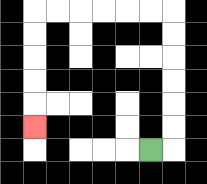{'start': '[6, 6]', 'end': '[1, 5]', 'path_directions': 'R,U,U,U,U,U,U,L,L,L,L,L,L,D,D,D,D,D', 'path_coordinates': '[[6, 6], [7, 6], [7, 5], [7, 4], [7, 3], [7, 2], [7, 1], [7, 0], [6, 0], [5, 0], [4, 0], [3, 0], [2, 0], [1, 0], [1, 1], [1, 2], [1, 3], [1, 4], [1, 5]]'}